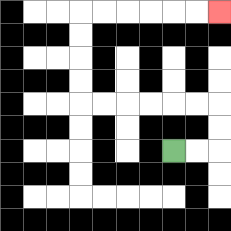{'start': '[7, 6]', 'end': '[9, 0]', 'path_directions': 'R,R,U,U,L,L,L,L,L,L,U,U,U,U,R,R,R,R,R,R', 'path_coordinates': '[[7, 6], [8, 6], [9, 6], [9, 5], [9, 4], [8, 4], [7, 4], [6, 4], [5, 4], [4, 4], [3, 4], [3, 3], [3, 2], [3, 1], [3, 0], [4, 0], [5, 0], [6, 0], [7, 0], [8, 0], [9, 0]]'}